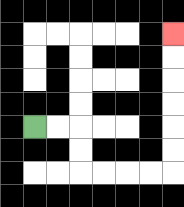{'start': '[1, 5]', 'end': '[7, 1]', 'path_directions': 'R,R,D,D,R,R,R,R,U,U,U,U,U,U', 'path_coordinates': '[[1, 5], [2, 5], [3, 5], [3, 6], [3, 7], [4, 7], [5, 7], [6, 7], [7, 7], [7, 6], [7, 5], [7, 4], [7, 3], [7, 2], [7, 1]]'}